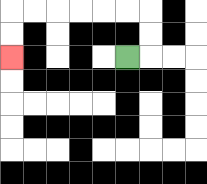{'start': '[5, 2]', 'end': '[0, 2]', 'path_directions': 'R,U,U,L,L,L,L,L,L,D,D', 'path_coordinates': '[[5, 2], [6, 2], [6, 1], [6, 0], [5, 0], [4, 0], [3, 0], [2, 0], [1, 0], [0, 0], [0, 1], [0, 2]]'}